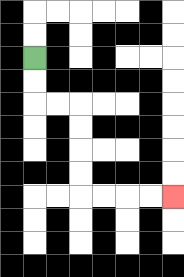{'start': '[1, 2]', 'end': '[7, 8]', 'path_directions': 'D,D,R,R,D,D,D,D,R,R,R,R', 'path_coordinates': '[[1, 2], [1, 3], [1, 4], [2, 4], [3, 4], [3, 5], [3, 6], [3, 7], [3, 8], [4, 8], [5, 8], [6, 8], [7, 8]]'}